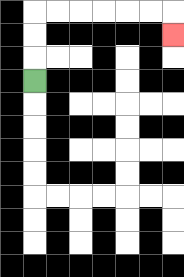{'start': '[1, 3]', 'end': '[7, 1]', 'path_directions': 'U,U,U,R,R,R,R,R,R,D', 'path_coordinates': '[[1, 3], [1, 2], [1, 1], [1, 0], [2, 0], [3, 0], [4, 0], [5, 0], [6, 0], [7, 0], [7, 1]]'}